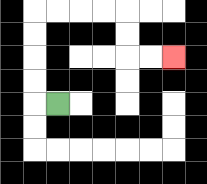{'start': '[2, 4]', 'end': '[7, 2]', 'path_directions': 'L,U,U,U,U,R,R,R,R,D,D,R,R', 'path_coordinates': '[[2, 4], [1, 4], [1, 3], [1, 2], [1, 1], [1, 0], [2, 0], [3, 0], [4, 0], [5, 0], [5, 1], [5, 2], [6, 2], [7, 2]]'}